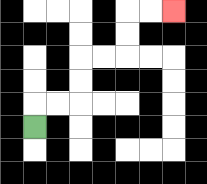{'start': '[1, 5]', 'end': '[7, 0]', 'path_directions': 'U,R,R,U,U,R,R,U,U,R,R', 'path_coordinates': '[[1, 5], [1, 4], [2, 4], [3, 4], [3, 3], [3, 2], [4, 2], [5, 2], [5, 1], [5, 0], [6, 0], [7, 0]]'}